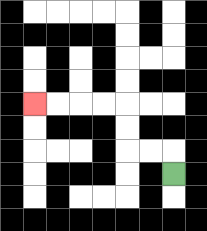{'start': '[7, 7]', 'end': '[1, 4]', 'path_directions': 'U,L,L,U,U,L,L,L,L', 'path_coordinates': '[[7, 7], [7, 6], [6, 6], [5, 6], [5, 5], [5, 4], [4, 4], [3, 4], [2, 4], [1, 4]]'}